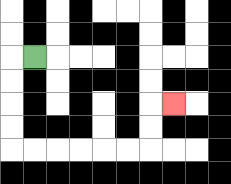{'start': '[1, 2]', 'end': '[7, 4]', 'path_directions': 'L,D,D,D,D,R,R,R,R,R,R,U,U,R', 'path_coordinates': '[[1, 2], [0, 2], [0, 3], [0, 4], [0, 5], [0, 6], [1, 6], [2, 6], [3, 6], [4, 6], [5, 6], [6, 6], [6, 5], [6, 4], [7, 4]]'}